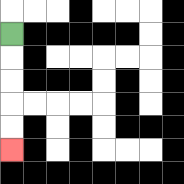{'start': '[0, 1]', 'end': '[0, 6]', 'path_directions': 'D,D,D,D,D', 'path_coordinates': '[[0, 1], [0, 2], [0, 3], [0, 4], [0, 5], [0, 6]]'}